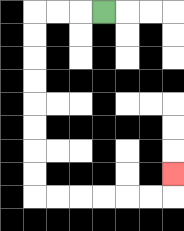{'start': '[4, 0]', 'end': '[7, 7]', 'path_directions': 'L,L,L,D,D,D,D,D,D,D,D,R,R,R,R,R,R,U', 'path_coordinates': '[[4, 0], [3, 0], [2, 0], [1, 0], [1, 1], [1, 2], [1, 3], [1, 4], [1, 5], [1, 6], [1, 7], [1, 8], [2, 8], [3, 8], [4, 8], [5, 8], [6, 8], [7, 8], [7, 7]]'}